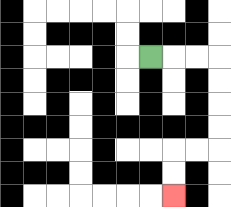{'start': '[6, 2]', 'end': '[7, 8]', 'path_directions': 'R,R,R,D,D,D,D,L,L,D,D', 'path_coordinates': '[[6, 2], [7, 2], [8, 2], [9, 2], [9, 3], [9, 4], [9, 5], [9, 6], [8, 6], [7, 6], [7, 7], [7, 8]]'}